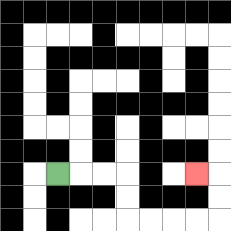{'start': '[2, 7]', 'end': '[8, 7]', 'path_directions': 'R,R,R,D,D,R,R,R,R,U,U,L', 'path_coordinates': '[[2, 7], [3, 7], [4, 7], [5, 7], [5, 8], [5, 9], [6, 9], [7, 9], [8, 9], [9, 9], [9, 8], [9, 7], [8, 7]]'}